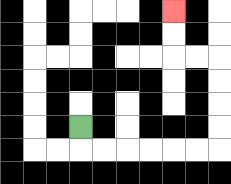{'start': '[3, 5]', 'end': '[7, 0]', 'path_directions': 'D,R,R,R,R,R,R,U,U,U,U,L,L,U,U', 'path_coordinates': '[[3, 5], [3, 6], [4, 6], [5, 6], [6, 6], [7, 6], [8, 6], [9, 6], [9, 5], [9, 4], [9, 3], [9, 2], [8, 2], [7, 2], [7, 1], [7, 0]]'}